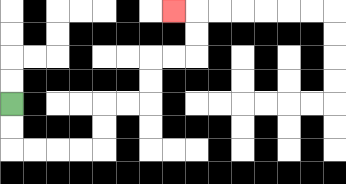{'start': '[0, 4]', 'end': '[7, 0]', 'path_directions': 'D,D,R,R,R,R,U,U,R,R,U,U,R,R,U,U,L', 'path_coordinates': '[[0, 4], [0, 5], [0, 6], [1, 6], [2, 6], [3, 6], [4, 6], [4, 5], [4, 4], [5, 4], [6, 4], [6, 3], [6, 2], [7, 2], [8, 2], [8, 1], [8, 0], [7, 0]]'}